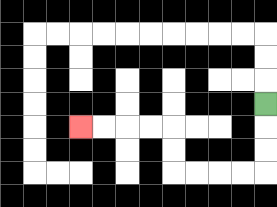{'start': '[11, 4]', 'end': '[3, 5]', 'path_directions': 'D,D,D,L,L,L,L,U,U,L,L,L,L', 'path_coordinates': '[[11, 4], [11, 5], [11, 6], [11, 7], [10, 7], [9, 7], [8, 7], [7, 7], [7, 6], [7, 5], [6, 5], [5, 5], [4, 5], [3, 5]]'}